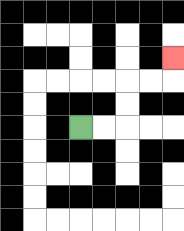{'start': '[3, 5]', 'end': '[7, 2]', 'path_directions': 'R,R,U,U,R,R,U', 'path_coordinates': '[[3, 5], [4, 5], [5, 5], [5, 4], [5, 3], [6, 3], [7, 3], [7, 2]]'}